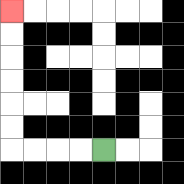{'start': '[4, 6]', 'end': '[0, 0]', 'path_directions': 'L,L,L,L,U,U,U,U,U,U', 'path_coordinates': '[[4, 6], [3, 6], [2, 6], [1, 6], [0, 6], [0, 5], [0, 4], [0, 3], [0, 2], [0, 1], [0, 0]]'}